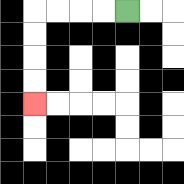{'start': '[5, 0]', 'end': '[1, 4]', 'path_directions': 'L,L,L,L,D,D,D,D', 'path_coordinates': '[[5, 0], [4, 0], [3, 0], [2, 0], [1, 0], [1, 1], [1, 2], [1, 3], [1, 4]]'}